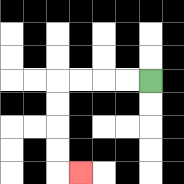{'start': '[6, 3]', 'end': '[3, 7]', 'path_directions': 'L,L,L,L,D,D,D,D,R', 'path_coordinates': '[[6, 3], [5, 3], [4, 3], [3, 3], [2, 3], [2, 4], [2, 5], [2, 6], [2, 7], [3, 7]]'}